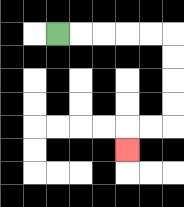{'start': '[2, 1]', 'end': '[5, 6]', 'path_directions': 'R,R,R,R,R,D,D,D,D,L,L,D', 'path_coordinates': '[[2, 1], [3, 1], [4, 1], [5, 1], [6, 1], [7, 1], [7, 2], [7, 3], [7, 4], [7, 5], [6, 5], [5, 5], [5, 6]]'}